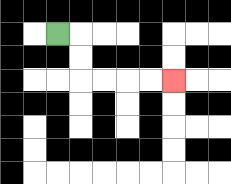{'start': '[2, 1]', 'end': '[7, 3]', 'path_directions': 'R,D,D,R,R,R,R', 'path_coordinates': '[[2, 1], [3, 1], [3, 2], [3, 3], [4, 3], [5, 3], [6, 3], [7, 3]]'}